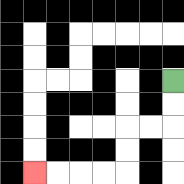{'start': '[7, 3]', 'end': '[1, 7]', 'path_directions': 'D,D,L,L,D,D,L,L,L,L', 'path_coordinates': '[[7, 3], [7, 4], [7, 5], [6, 5], [5, 5], [5, 6], [5, 7], [4, 7], [3, 7], [2, 7], [1, 7]]'}